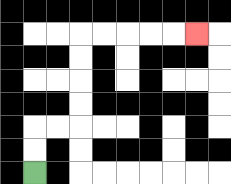{'start': '[1, 7]', 'end': '[8, 1]', 'path_directions': 'U,U,R,R,U,U,U,U,R,R,R,R,R', 'path_coordinates': '[[1, 7], [1, 6], [1, 5], [2, 5], [3, 5], [3, 4], [3, 3], [3, 2], [3, 1], [4, 1], [5, 1], [6, 1], [7, 1], [8, 1]]'}